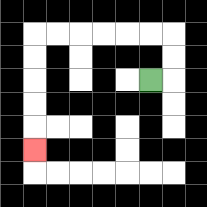{'start': '[6, 3]', 'end': '[1, 6]', 'path_directions': 'R,U,U,L,L,L,L,L,L,D,D,D,D,D', 'path_coordinates': '[[6, 3], [7, 3], [7, 2], [7, 1], [6, 1], [5, 1], [4, 1], [3, 1], [2, 1], [1, 1], [1, 2], [1, 3], [1, 4], [1, 5], [1, 6]]'}